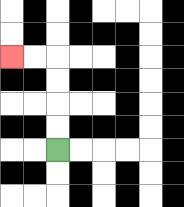{'start': '[2, 6]', 'end': '[0, 2]', 'path_directions': 'U,U,U,U,L,L', 'path_coordinates': '[[2, 6], [2, 5], [2, 4], [2, 3], [2, 2], [1, 2], [0, 2]]'}